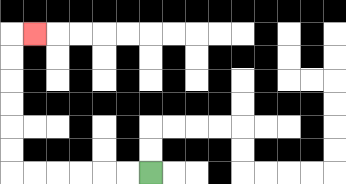{'start': '[6, 7]', 'end': '[1, 1]', 'path_directions': 'L,L,L,L,L,L,U,U,U,U,U,U,R', 'path_coordinates': '[[6, 7], [5, 7], [4, 7], [3, 7], [2, 7], [1, 7], [0, 7], [0, 6], [0, 5], [0, 4], [0, 3], [0, 2], [0, 1], [1, 1]]'}